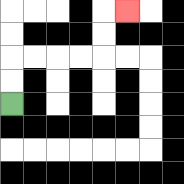{'start': '[0, 4]', 'end': '[5, 0]', 'path_directions': 'U,U,R,R,R,R,U,U,R', 'path_coordinates': '[[0, 4], [0, 3], [0, 2], [1, 2], [2, 2], [3, 2], [4, 2], [4, 1], [4, 0], [5, 0]]'}